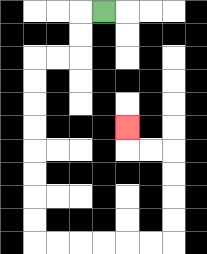{'start': '[4, 0]', 'end': '[5, 5]', 'path_directions': 'L,D,D,L,L,D,D,D,D,D,D,D,D,R,R,R,R,R,R,U,U,U,U,L,L,U', 'path_coordinates': '[[4, 0], [3, 0], [3, 1], [3, 2], [2, 2], [1, 2], [1, 3], [1, 4], [1, 5], [1, 6], [1, 7], [1, 8], [1, 9], [1, 10], [2, 10], [3, 10], [4, 10], [5, 10], [6, 10], [7, 10], [7, 9], [7, 8], [7, 7], [7, 6], [6, 6], [5, 6], [5, 5]]'}